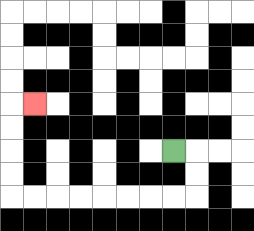{'start': '[7, 6]', 'end': '[1, 4]', 'path_directions': 'R,D,D,L,L,L,L,L,L,L,L,U,U,U,U,R', 'path_coordinates': '[[7, 6], [8, 6], [8, 7], [8, 8], [7, 8], [6, 8], [5, 8], [4, 8], [3, 8], [2, 8], [1, 8], [0, 8], [0, 7], [0, 6], [0, 5], [0, 4], [1, 4]]'}